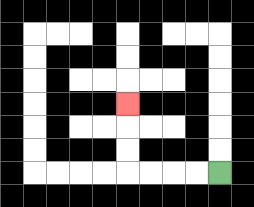{'start': '[9, 7]', 'end': '[5, 4]', 'path_directions': 'L,L,L,L,U,U,U', 'path_coordinates': '[[9, 7], [8, 7], [7, 7], [6, 7], [5, 7], [5, 6], [5, 5], [5, 4]]'}